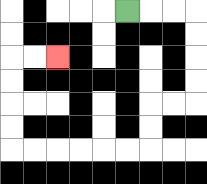{'start': '[5, 0]', 'end': '[2, 2]', 'path_directions': 'R,R,R,D,D,D,D,L,L,D,D,L,L,L,L,L,L,U,U,U,U,R,R', 'path_coordinates': '[[5, 0], [6, 0], [7, 0], [8, 0], [8, 1], [8, 2], [8, 3], [8, 4], [7, 4], [6, 4], [6, 5], [6, 6], [5, 6], [4, 6], [3, 6], [2, 6], [1, 6], [0, 6], [0, 5], [0, 4], [0, 3], [0, 2], [1, 2], [2, 2]]'}